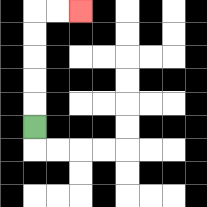{'start': '[1, 5]', 'end': '[3, 0]', 'path_directions': 'U,U,U,U,U,R,R', 'path_coordinates': '[[1, 5], [1, 4], [1, 3], [1, 2], [1, 1], [1, 0], [2, 0], [3, 0]]'}